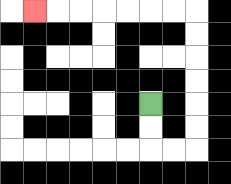{'start': '[6, 4]', 'end': '[1, 0]', 'path_directions': 'D,D,R,R,U,U,U,U,U,U,L,L,L,L,L,L,L', 'path_coordinates': '[[6, 4], [6, 5], [6, 6], [7, 6], [8, 6], [8, 5], [8, 4], [8, 3], [8, 2], [8, 1], [8, 0], [7, 0], [6, 0], [5, 0], [4, 0], [3, 0], [2, 0], [1, 0]]'}